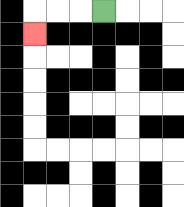{'start': '[4, 0]', 'end': '[1, 1]', 'path_directions': 'L,L,L,D', 'path_coordinates': '[[4, 0], [3, 0], [2, 0], [1, 0], [1, 1]]'}